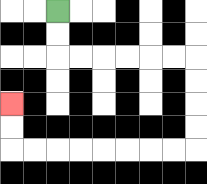{'start': '[2, 0]', 'end': '[0, 4]', 'path_directions': 'D,D,R,R,R,R,R,R,D,D,D,D,L,L,L,L,L,L,L,L,U,U', 'path_coordinates': '[[2, 0], [2, 1], [2, 2], [3, 2], [4, 2], [5, 2], [6, 2], [7, 2], [8, 2], [8, 3], [8, 4], [8, 5], [8, 6], [7, 6], [6, 6], [5, 6], [4, 6], [3, 6], [2, 6], [1, 6], [0, 6], [0, 5], [0, 4]]'}